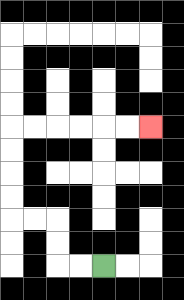{'start': '[4, 11]', 'end': '[6, 5]', 'path_directions': 'L,L,U,U,L,L,U,U,U,U,R,R,R,R,R,R', 'path_coordinates': '[[4, 11], [3, 11], [2, 11], [2, 10], [2, 9], [1, 9], [0, 9], [0, 8], [0, 7], [0, 6], [0, 5], [1, 5], [2, 5], [3, 5], [4, 5], [5, 5], [6, 5]]'}